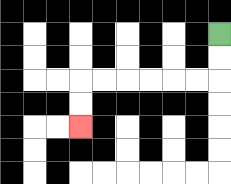{'start': '[9, 1]', 'end': '[3, 5]', 'path_directions': 'D,D,L,L,L,L,L,L,D,D', 'path_coordinates': '[[9, 1], [9, 2], [9, 3], [8, 3], [7, 3], [6, 3], [5, 3], [4, 3], [3, 3], [3, 4], [3, 5]]'}